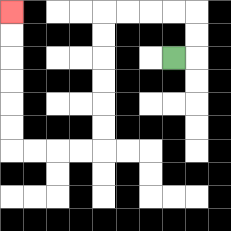{'start': '[7, 2]', 'end': '[0, 0]', 'path_directions': 'R,U,U,L,L,L,L,D,D,D,D,D,D,L,L,L,L,U,U,U,U,U,U', 'path_coordinates': '[[7, 2], [8, 2], [8, 1], [8, 0], [7, 0], [6, 0], [5, 0], [4, 0], [4, 1], [4, 2], [4, 3], [4, 4], [4, 5], [4, 6], [3, 6], [2, 6], [1, 6], [0, 6], [0, 5], [0, 4], [0, 3], [0, 2], [0, 1], [0, 0]]'}